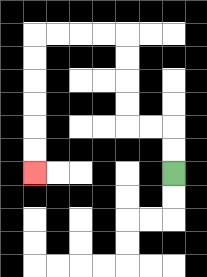{'start': '[7, 7]', 'end': '[1, 7]', 'path_directions': 'U,U,L,L,U,U,U,U,L,L,L,L,D,D,D,D,D,D', 'path_coordinates': '[[7, 7], [7, 6], [7, 5], [6, 5], [5, 5], [5, 4], [5, 3], [5, 2], [5, 1], [4, 1], [3, 1], [2, 1], [1, 1], [1, 2], [1, 3], [1, 4], [1, 5], [1, 6], [1, 7]]'}